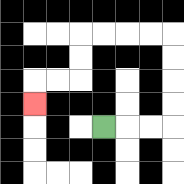{'start': '[4, 5]', 'end': '[1, 4]', 'path_directions': 'R,R,R,U,U,U,U,L,L,L,L,D,D,L,L,D', 'path_coordinates': '[[4, 5], [5, 5], [6, 5], [7, 5], [7, 4], [7, 3], [7, 2], [7, 1], [6, 1], [5, 1], [4, 1], [3, 1], [3, 2], [3, 3], [2, 3], [1, 3], [1, 4]]'}